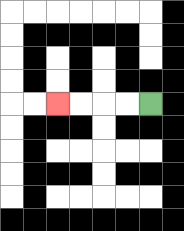{'start': '[6, 4]', 'end': '[2, 4]', 'path_directions': 'L,L,L,L', 'path_coordinates': '[[6, 4], [5, 4], [4, 4], [3, 4], [2, 4]]'}